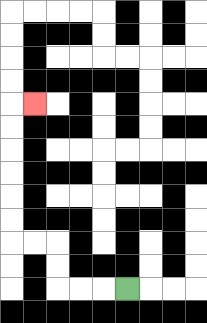{'start': '[5, 12]', 'end': '[1, 4]', 'path_directions': 'L,L,L,U,U,L,L,U,U,U,U,U,U,R', 'path_coordinates': '[[5, 12], [4, 12], [3, 12], [2, 12], [2, 11], [2, 10], [1, 10], [0, 10], [0, 9], [0, 8], [0, 7], [0, 6], [0, 5], [0, 4], [1, 4]]'}